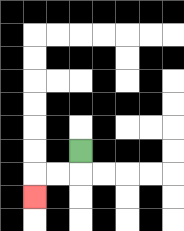{'start': '[3, 6]', 'end': '[1, 8]', 'path_directions': 'D,L,L,D', 'path_coordinates': '[[3, 6], [3, 7], [2, 7], [1, 7], [1, 8]]'}